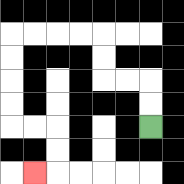{'start': '[6, 5]', 'end': '[1, 7]', 'path_directions': 'U,U,L,L,U,U,L,L,L,L,D,D,D,D,R,R,D,D,L', 'path_coordinates': '[[6, 5], [6, 4], [6, 3], [5, 3], [4, 3], [4, 2], [4, 1], [3, 1], [2, 1], [1, 1], [0, 1], [0, 2], [0, 3], [0, 4], [0, 5], [1, 5], [2, 5], [2, 6], [2, 7], [1, 7]]'}